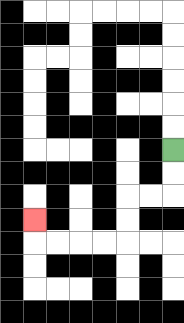{'start': '[7, 6]', 'end': '[1, 9]', 'path_directions': 'D,D,L,L,D,D,L,L,L,L,U', 'path_coordinates': '[[7, 6], [7, 7], [7, 8], [6, 8], [5, 8], [5, 9], [5, 10], [4, 10], [3, 10], [2, 10], [1, 10], [1, 9]]'}